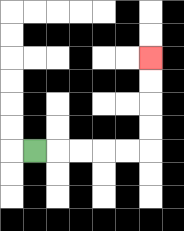{'start': '[1, 6]', 'end': '[6, 2]', 'path_directions': 'R,R,R,R,R,U,U,U,U', 'path_coordinates': '[[1, 6], [2, 6], [3, 6], [4, 6], [5, 6], [6, 6], [6, 5], [6, 4], [6, 3], [6, 2]]'}